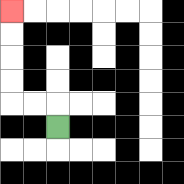{'start': '[2, 5]', 'end': '[0, 0]', 'path_directions': 'U,L,L,U,U,U,U', 'path_coordinates': '[[2, 5], [2, 4], [1, 4], [0, 4], [0, 3], [0, 2], [0, 1], [0, 0]]'}